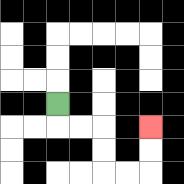{'start': '[2, 4]', 'end': '[6, 5]', 'path_directions': 'D,R,R,D,D,R,R,U,U', 'path_coordinates': '[[2, 4], [2, 5], [3, 5], [4, 5], [4, 6], [4, 7], [5, 7], [6, 7], [6, 6], [6, 5]]'}